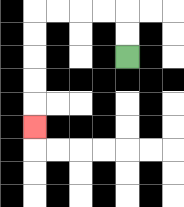{'start': '[5, 2]', 'end': '[1, 5]', 'path_directions': 'U,U,L,L,L,L,D,D,D,D,D', 'path_coordinates': '[[5, 2], [5, 1], [5, 0], [4, 0], [3, 0], [2, 0], [1, 0], [1, 1], [1, 2], [1, 3], [1, 4], [1, 5]]'}